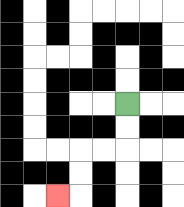{'start': '[5, 4]', 'end': '[2, 8]', 'path_directions': 'D,D,L,L,D,D,L', 'path_coordinates': '[[5, 4], [5, 5], [5, 6], [4, 6], [3, 6], [3, 7], [3, 8], [2, 8]]'}